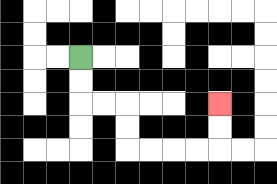{'start': '[3, 2]', 'end': '[9, 4]', 'path_directions': 'D,D,R,R,D,D,R,R,R,R,U,U', 'path_coordinates': '[[3, 2], [3, 3], [3, 4], [4, 4], [5, 4], [5, 5], [5, 6], [6, 6], [7, 6], [8, 6], [9, 6], [9, 5], [9, 4]]'}